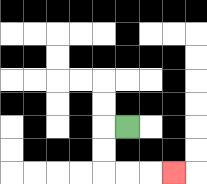{'start': '[5, 5]', 'end': '[7, 7]', 'path_directions': 'L,D,D,R,R,R', 'path_coordinates': '[[5, 5], [4, 5], [4, 6], [4, 7], [5, 7], [6, 7], [7, 7]]'}